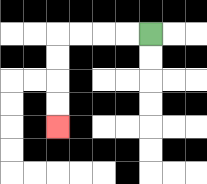{'start': '[6, 1]', 'end': '[2, 5]', 'path_directions': 'L,L,L,L,D,D,D,D', 'path_coordinates': '[[6, 1], [5, 1], [4, 1], [3, 1], [2, 1], [2, 2], [2, 3], [2, 4], [2, 5]]'}